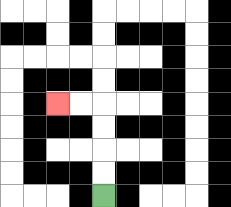{'start': '[4, 8]', 'end': '[2, 4]', 'path_directions': 'U,U,U,U,L,L', 'path_coordinates': '[[4, 8], [4, 7], [4, 6], [4, 5], [4, 4], [3, 4], [2, 4]]'}